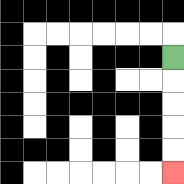{'start': '[7, 2]', 'end': '[7, 7]', 'path_directions': 'D,D,D,D,D', 'path_coordinates': '[[7, 2], [7, 3], [7, 4], [7, 5], [7, 6], [7, 7]]'}